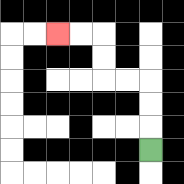{'start': '[6, 6]', 'end': '[2, 1]', 'path_directions': 'U,U,U,L,L,U,U,L,L', 'path_coordinates': '[[6, 6], [6, 5], [6, 4], [6, 3], [5, 3], [4, 3], [4, 2], [4, 1], [3, 1], [2, 1]]'}